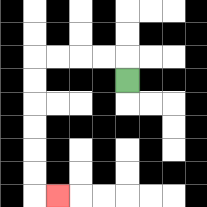{'start': '[5, 3]', 'end': '[2, 8]', 'path_directions': 'U,L,L,L,L,D,D,D,D,D,D,R', 'path_coordinates': '[[5, 3], [5, 2], [4, 2], [3, 2], [2, 2], [1, 2], [1, 3], [1, 4], [1, 5], [1, 6], [1, 7], [1, 8], [2, 8]]'}